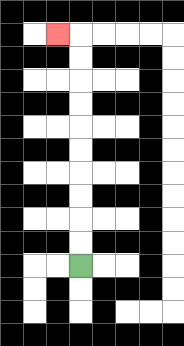{'start': '[3, 11]', 'end': '[2, 1]', 'path_directions': 'U,U,U,U,U,U,U,U,U,U,L', 'path_coordinates': '[[3, 11], [3, 10], [3, 9], [3, 8], [3, 7], [3, 6], [3, 5], [3, 4], [3, 3], [3, 2], [3, 1], [2, 1]]'}